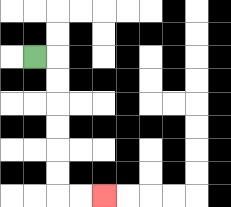{'start': '[1, 2]', 'end': '[4, 8]', 'path_directions': 'R,D,D,D,D,D,D,R,R', 'path_coordinates': '[[1, 2], [2, 2], [2, 3], [2, 4], [2, 5], [2, 6], [2, 7], [2, 8], [3, 8], [4, 8]]'}